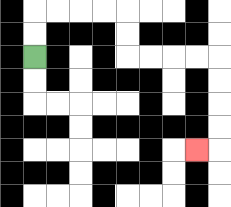{'start': '[1, 2]', 'end': '[8, 6]', 'path_directions': 'U,U,R,R,R,R,D,D,R,R,R,R,D,D,D,D,L', 'path_coordinates': '[[1, 2], [1, 1], [1, 0], [2, 0], [3, 0], [4, 0], [5, 0], [5, 1], [5, 2], [6, 2], [7, 2], [8, 2], [9, 2], [9, 3], [9, 4], [9, 5], [9, 6], [8, 6]]'}